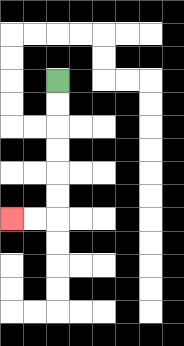{'start': '[2, 3]', 'end': '[0, 9]', 'path_directions': 'D,D,D,D,D,D,L,L', 'path_coordinates': '[[2, 3], [2, 4], [2, 5], [2, 6], [2, 7], [2, 8], [2, 9], [1, 9], [0, 9]]'}